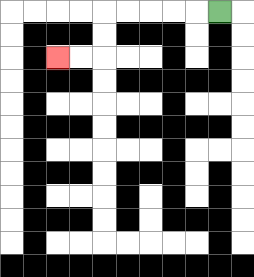{'start': '[9, 0]', 'end': '[2, 2]', 'path_directions': 'L,L,L,L,L,D,D,L,L', 'path_coordinates': '[[9, 0], [8, 0], [7, 0], [6, 0], [5, 0], [4, 0], [4, 1], [4, 2], [3, 2], [2, 2]]'}